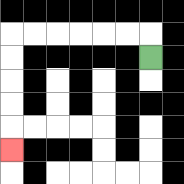{'start': '[6, 2]', 'end': '[0, 6]', 'path_directions': 'U,L,L,L,L,L,L,D,D,D,D,D', 'path_coordinates': '[[6, 2], [6, 1], [5, 1], [4, 1], [3, 1], [2, 1], [1, 1], [0, 1], [0, 2], [0, 3], [0, 4], [0, 5], [0, 6]]'}